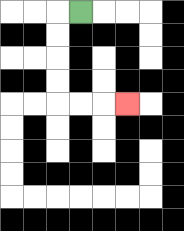{'start': '[3, 0]', 'end': '[5, 4]', 'path_directions': 'L,D,D,D,D,R,R,R', 'path_coordinates': '[[3, 0], [2, 0], [2, 1], [2, 2], [2, 3], [2, 4], [3, 4], [4, 4], [5, 4]]'}